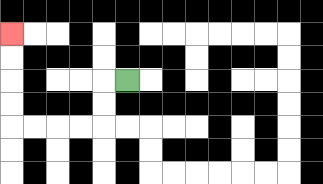{'start': '[5, 3]', 'end': '[0, 1]', 'path_directions': 'L,D,D,L,L,L,L,U,U,U,U', 'path_coordinates': '[[5, 3], [4, 3], [4, 4], [4, 5], [3, 5], [2, 5], [1, 5], [0, 5], [0, 4], [0, 3], [0, 2], [0, 1]]'}